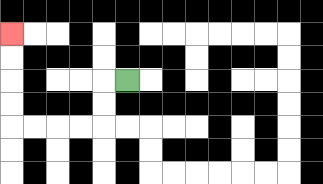{'start': '[5, 3]', 'end': '[0, 1]', 'path_directions': 'L,D,D,L,L,L,L,U,U,U,U', 'path_coordinates': '[[5, 3], [4, 3], [4, 4], [4, 5], [3, 5], [2, 5], [1, 5], [0, 5], [0, 4], [0, 3], [0, 2], [0, 1]]'}